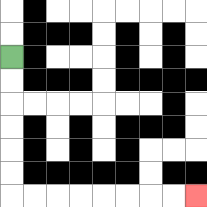{'start': '[0, 2]', 'end': '[8, 8]', 'path_directions': 'D,D,D,D,D,D,R,R,R,R,R,R,R,R', 'path_coordinates': '[[0, 2], [0, 3], [0, 4], [0, 5], [0, 6], [0, 7], [0, 8], [1, 8], [2, 8], [3, 8], [4, 8], [5, 8], [6, 8], [7, 8], [8, 8]]'}